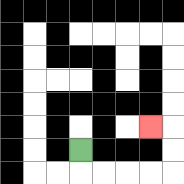{'start': '[3, 6]', 'end': '[6, 5]', 'path_directions': 'D,R,R,R,R,U,U,L', 'path_coordinates': '[[3, 6], [3, 7], [4, 7], [5, 7], [6, 7], [7, 7], [7, 6], [7, 5], [6, 5]]'}